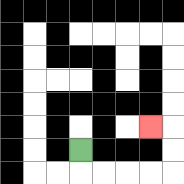{'start': '[3, 6]', 'end': '[6, 5]', 'path_directions': 'D,R,R,R,R,U,U,L', 'path_coordinates': '[[3, 6], [3, 7], [4, 7], [5, 7], [6, 7], [7, 7], [7, 6], [7, 5], [6, 5]]'}